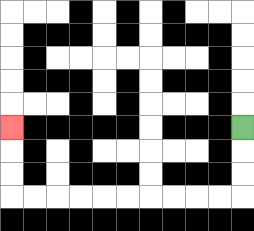{'start': '[10, 5]', 'end': '[0, 5]', 'path_directions': 'D,D,D,L,L,L,L,L,L,L,L,L,L,U,U,U', 'path_coordinates': '[[10, 5], [10, 6], [10, 7], [10, 8], [9, 8], [8, 8], [7, 8], [6, 8], [5, 8], [4, 8], [3, 8], [2, 8], [1, 8], [0, 8], [0, 7], [0, 6], [0, 5]]'}